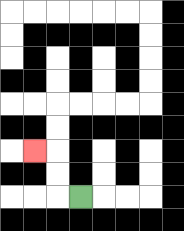{'start': '[3, 8]', 'end': '[1, 6]', 'path_directions': 'L,U,U,L', 'path_coordinates': '[[3, 8], [2, 8], [2, 7], [2, 6], [1, 6]]'}